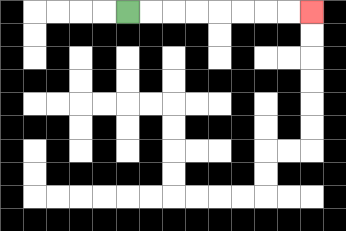{'start': '[5, 0]', 'end': '[13, 0]', 'path_directions': 'R,R,R,R,R,R,R,R', 'path_coordinates': '[[5, 0], [6, 0], [7, 0], [8, 0], [9, 0], [10, 0], [11, 0], [12, 0], [13, 0]]'}